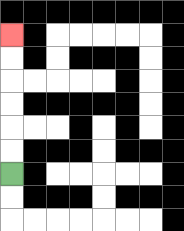{'start': '[0, 7]', 'end': '[0, 1]', 'path_directions': 'U,U,U,U,U,U', 'path_coordinates': '[[0, 7], [0, 6], [0, 5], [0, 4], [0, 3], [0, 2], [0, 1]]'}